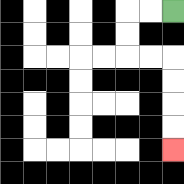{'start': '[7, 0]', 'end': '[7, 6]', 'path_directions': 'L,L,D,D,R,R,D,D,D,D', 'path_coordinates': '[[7, 0], [6, 0], [5, 0], [5, 1], [5, 2], [6, 2], [7, 2], [7, 3], [7, 4], [7, 5], [7, 6]]'}